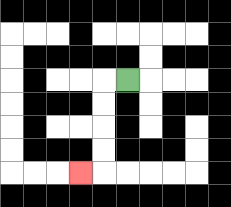{'start': '[5, 3]', 'end': '[3, 7]', 'path_directions': 'L,D,D,D,D,L', 'path_coordinates': '[[5, 3], [4, 3], [4, 4], [4, 5], [4, 6], [4, 7], [3, 7]]'}